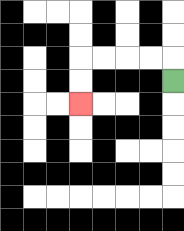{'start': '[7, 3]', 'end': '[3, 4]', 'path_directions': 'U,L,L,L,L,D,D', 'path_coordinates': '[[7, 3], [7, 2], [6, 2], [5, 2], [4, 2], [3, 2], [3, 3], [3, 4]]'}